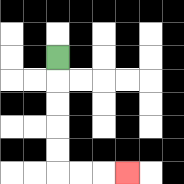{'start': '[2, 2]', 'end': '[5, 7]', 'path_directions': 'D,D,D,D,D,R,R,R', 'path_coordinates': '[[2, 2], [2, 3], [2, 4], [2, 5], [2, 6], [2, 7], [3, 7], [4, 7], [5, 7]]'}